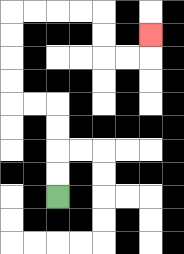{'start': '[2, 8]', 'end': '[6, 1]', 'path_directions': 'U,U,U,U,L,L,U,U,U,U,R,R,R,R,D,D,R,R,U', 'path_coordinates': '[[2, 8], [2, 7], [2, 6], [2, 5], [2, 4], [1, 4], [0, 4], [0, 3], [0, 2], [0, 1], [0, 0], [1, 0], [2, 0], [3, 0], [4, 0], [4, 1], [4, 2], [5, 2], [6, 2], [6, 1]]'}